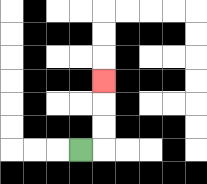{'start': '[3, 6]', 'end': '[4, 3]', 'path_directions': 'R,U,U,U', 'path_coordinates': '[[3, 6], [4, 6], [4, 5], [4, 4], [4, 3]]'}